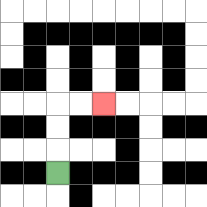{'start': '[2, 7]', 'end': '[4, 4]', 'path_directions': 'U,U,U,R,R', 'path_coordinates': '[[2, 7], [2, 6], [2, 5], [2, 4], [3, 4], [4, 4]]'}